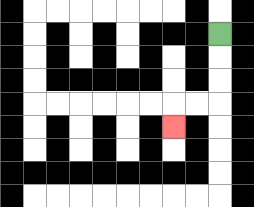{'start': '[9, 1]', 'end': '[7, 5]', 'path_directions': 'D,D,D,L,L,D', 'path_coordinates': '[[9, 1], [9, 2], [9, 3], [9, 4], [8, 4], [7, 4], [7, 5]]'}